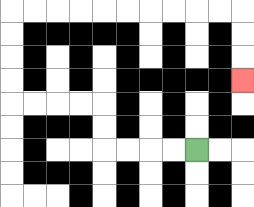{'start': '[8, 6]', 'end': '[10, 3]', 'path_directions': 'L,L,L,L,U,U,L,L,L,L,U,U,U,U,R,R,R,R,R,R,R,R,R,R,D,D,D', 'path_coordinates': '[[8, 6], [7, 6], [6, 6], [5, 6], [4, 6], [4, 5], [4, 4], [3, 4], [2, 4], [1, 4], [0, 4], [0, 3], [0, 2], [0, 1], [0, 0], [1, 0], [2, 0], [3, 0], [4, 0], [5, 0], [6, 0], [7, 0], [8, 0], [9, 0], [10, 0], [10, 1], [10, 2], [10, 3]]'}